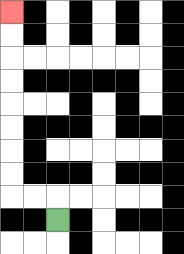{'start': '[2, 9]', 'end': '[0, 0]', 'path_directions': 'U,L,L,U,U,U,U,U,U,U,U', 'path_coordinates': '[[2, 9], [2, 8], [1, 8], [0, 8], [0, 7], [0, 6], [0, 5], [0, 4], [0, 3], [0, 2], [0, 1], [0, 0]]'}